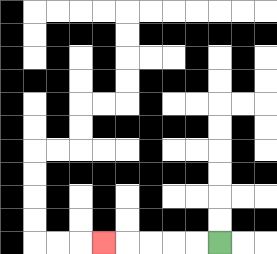{'start': '[9, 10]', 'end': '[4, 10]', 'path_directions': 'L,L,L,L,L', 'path_coordinates': '[[9, 10], [8, 10], [7, 10], [6, 10], [5, 10], [4, 10]]'}